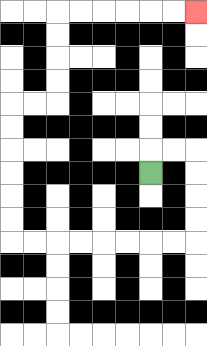{'start': '[6, 7]', 'end': '[8, 0]', 'path_directions': 'U,R,R,D,D,D,D,L,L,L,L,L,L,L,L,U,U,U,U,U,U,R,R,U,U,U,U,R,R,R,R,R,R', 'path_coordinates': '[[6, 7], [6, 6], [7, 6], [8, 6], [8, 7], [8, 8], [8, 9], [8, 10], [7, 10], [6, 10], [5, 10], [4, 10], [3, 10], [2, 10], [1, 10], [0, 10], [0, 9], [0, 8], [0, 7], [0, 6], [0, 5], [0, 4], [1, 4], [2, 4], [2, 3], [2, 2], [2, 1], [2, 0], [3, 0], [4, 0], [5, 0], [6, 0], [7, 0], [8, 0]]'}